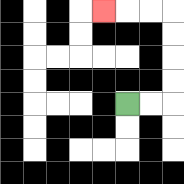{'start': '[5, 4]', 'end': '[4, 0]', 'path_directions': 'R,R,U,U,U,U,L,L,L', 'path_coordinates': '[[5, 4], [6, 4], [7, 4], [7, 3], [7, 2], [7, 1], [7, 0], [6, 0], [5, 0], [4, 0]]'}